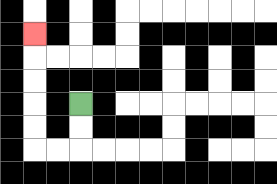{'start': '[3, 4]', 'end': '[1, 1]', 'path_directions': 'D,D,L,L,U,U,U,U,U', 'path_coordinates': '[[3, 4], [3, 5], [3, 6], [2, 6], [1, 6], [1, 5], [1, 4], [1, 3], [1, 2], [1, 1]]'}